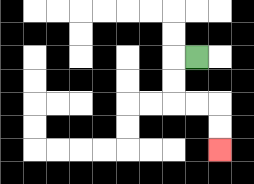{'start': '[8, 2]', 'end': '[9, 6]', 'path_directions': 'L,D,D,R,R,D,D', 'path_coordinates': '[[8, 2], [7, 2], [7, 3], [7, 4], [8, 4], [9, 4], [9, 5], [9, 6]]'}